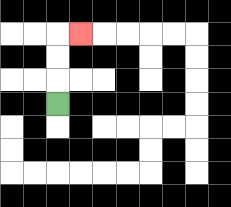{'start': '[2, 4]', 'end': '[3, 1]', 'path_directions': 'U,U,U,R', 'path_coordinates': '[[2, 4], [2, 3], [2, 2], [2, 1], [3, 1]]'}